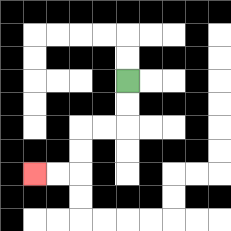{'start': '[5, 3]', 'end': '[1, 7]', 'path_directions': 'D,D,L,L,D,D,L,L', 'path_coordinates': '[[5, 3], [5, 4], [5, 5], [4, 5], [3, 5], [3, 6], [3, 7], [2, 7], [1, 7]]'}